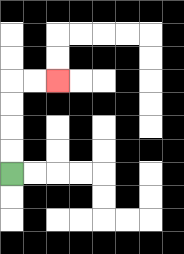{'start': '[0, 7]', 'end': '[2, 3]', 'path_directions': 'U,U,U,U,R,R', 'path_coordinates': '[[0, 7], [0, 6], [0, 5], [0, 4], [0, 3], [1, 3], [2, 3]]'}